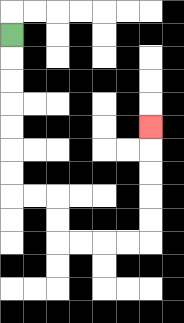{'start': '[0, 1]', 'end': '[6, 5]', 'path_directions': 'D,D,D,D,D,D,D,R,R,D,D,R,R,R,R,U,U,U,U,U', 'path_coordinates': '[[0, 1], [0, 2], [0, 3], [0, 4], [0, 5], [0, 6], [0, 7], [0, 8], [1, 8], [2, 8], [2, 9], [2, 10], [3, 10], [4, 10], [5, 10], [6, 10], [6, 9], [6, 8], [6, 7], [6, 6], [6, 5]]'}